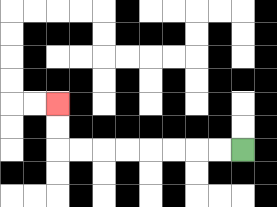{'start': '[10, 6]', 'end': '[2, 4]', 'path_directions': 'L,L,L,L,L,L,L,L,U,U', 'path_coordinates': '[[10, 6], [9, 6], [8, 6], [7, 6], [6, 6], [5, 6], [4, 6], [3, 6], [2, 6], [2, 5], [2, 4]]'}